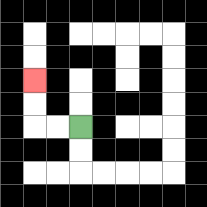{'start': '[3, 5]', 'end': '[1, 3]', 'path_directions': 'L,L,U,U', 'path_coordinates': '[[3, 5], [2, 5], [1, 5], [1, 4], [1, 3]]'}